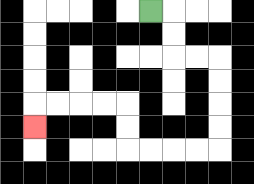{'start': '[6, 0]', 'end': '[1, 5]', 'path_directions': 'R,D,D,R,R,D,D,D,D,L,L,L,L,U,U,L,L,L,L,D', 'path_coordinates': '[[6, 0], [7, 0], [7, 1], [7, 2], [8, 2], [9, 2], [9, 3], [9, 4], [9, 5], [9, 6], [8, 6], [7, 6], [6, 6], [5, 6], [5, 5], [5, 4], [4, 4], [3, 4], [2, 4], [1, 4], [1, 5]]'}